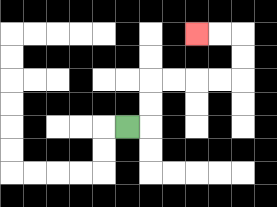{'start': '[5, 5]', 'end': '[8, 1]', 'path_directions': 'R,U,U,R,R,R,R,U,U,L,L', 'path_coordinates': '[[5, 5], [6, 5], [6, 4], [6, 3], [7, 3], [8, 3], [9, 3], [10, 3], [10, 2], [10, 1], [9, 1], [8, 1]]'}